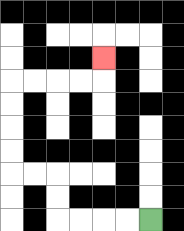{'start': '[6, 9]', 'end': '[4, 2]', 'path_directions': 'L,L,L,L,U,U,L,L,U,U,U,U,R,R,R,R,U', 'path_coordinates': '[[6, 9], [5, 9], [4, 9], [3, 9], [2, 9], [2, 8], [2, 7], [1, 7], [0, 7], [0, 6], [0, 5], [0, 4], [0, 3], [1, 3], [2, 3], [3, 3], [4, 3], [4, 2]]'}